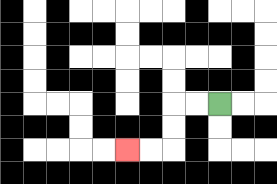{'start': '[9, 4]', 'end': '[5, 6]', 'path_directions': 'L,L,D,D,L,L', 'path_coordinates': '[[9, 4], [8, 4], [7, 4], [7, 5], [7, 6], [6, 6], [5, 6]]'}